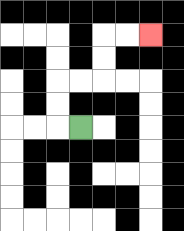{'start': '[3, 5]', 'end': '[6, 1]', 'path_directions': 'L,U,U,R,R,U,U,R,R', 'path_coordinates': '[[3, 5], [2, 5], [2, 4], [2, 3], [3, 3], [4, 3], [4, 2], [4, 1], [5, 1], [6, 1]]'}